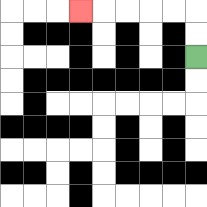{'start': '[8, 2]', 'end': '[3, 0]', 'path_directions': 'U,U,L,L,L,L,L', 'path_coordinates': '[[8, 2], [8, 1], [8, 0], [7, 0], [6, 0], [5, 0], [4, 0], [3, 0]]'}